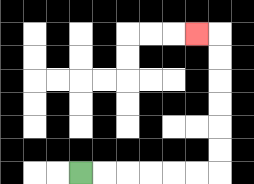{'start': '[3, 7]', 'end': '[8, 1]', 'path_directions': 'R,R,R,R,R,R,U,U,U,U,U,U,L', 'path_coordinates': '[[3, 7], [4, 7], [5, 7], [6, 7], [7, 7], [8, 7], [9, 7], [9, 6], [9, 5], [9, 4], [9, 3], [9, 2], [9, 1], [8, 1]]'}